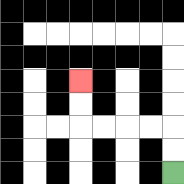{'start': '[7, 7]', 'end': '[3, 3]', 'path_directions': 'U,U,L,L,L,L,U,U', 'path_coordinates': '[[7, 7], [7, 6], [7, 5], [6, 5], [5, 5], [4, 5], [3, 5], [3, 4], [3, 3]]'}